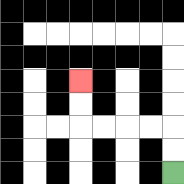{'start': '[7, 7]', 'end': '[3, 3]', 'path_directions': 'U,U,L,L,L,L,U,U', 'path_coordinates': '[[7, 7], [7, 6], [7, 5], [6, 5], [5, 5], [4, 5], [3, 5], [3, 4], [3, 3]]'}